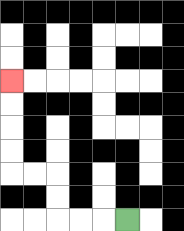{'start': '[5, 9]', 'end': '[0, 3]', 'path_directions': 'L,L,L,U,U,L,L,U,U,U,U', 'path_coordinates': '[[5, 9], [4, 9], [3, 9], [2, 9], [2, 8], [2, 7], [1, 7], [0, 7], [0, 6], [0, 5], [0, 4], [0, 3]]'}